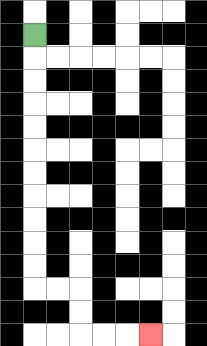{'start': '[1, 1]', 'end': '[6, 14]', 'path_directions': 'D,D,D,D,D,D,D,D,D,D,D,R,R,D,D,R,R,R', 'path_coordinates': '[[1, 1], [1, 2], [1, 3], [1, 4], [1, 5], [1, 6], [1, 7], [1, 8], [1, 9], [1, 10], [1, 11], [1, 12], [2, 12], [3, 12], [3, 13], [3, 14], [4, 14], [5, 14], [6, 14]]'}